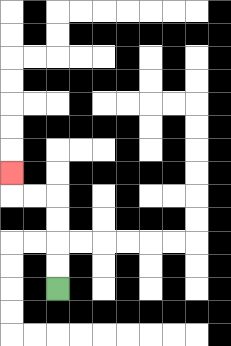{'start': '[2, 12]', 'end': '[0, 7]', 'path_directions': 'U,U,U,U,L,L,U', 'path_coordinates': '[[2, 12], [2, 11], [2, 10], [2, 9], [2, 8], [1, 8], [0, 8], [0, 7]]'}